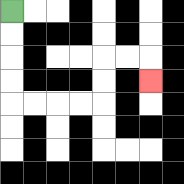{'start': '[0, 0]', 'end': '[6, 3]', 'path_directions': 'D,D,D,D,R,R,R,R,U,U,R,R,D', 'path_coordinates': '[[0, 0], [0, 1], [0, 2], [0, 3], [0, 4], [1, 4], [2, 4], [3, 4], [4, 4], [4, 3], [4, 2], [5, 2], [6, 2], [6, 3]]'}